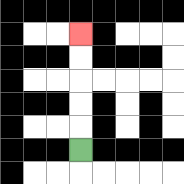{'start': '[3, 6]', 'end': '[3, 1]', 'path_directions': 'U,U,U,U,U', 'path_coordinates': '[[3, 6], [3, 5], [3, 4], [3, 3], [3, 2], [3, 1]]'}